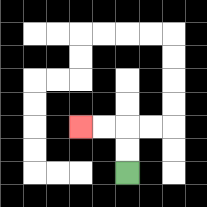{'start': '[5, 7]', 'end': '[3, 5]', 'path_directions': 'U,U,L,L', 'path_coordinates': '[[5, 7], [5, 6], [5, 5], [4, 5], [3, 5]]'}